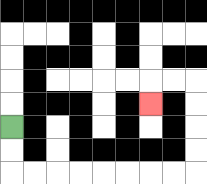{'start': '[0, 5]', 'end': '[6, 4]', 'path_directions': 'D,D,R,R,R,R,R,R,R,R,U,U,U,U,L,L,D', 'path_coordinates': '[[0, 5], [0, 6], [0, 7], [1, 7], [2, 7], [3, 7], [4, 7], [5, 7], [6, 7], [7, 7], [8, 7], [8, 6], [8, 5], [8, 4], [8, 3], [7, 3], [6, 3], [6, 4]]'}